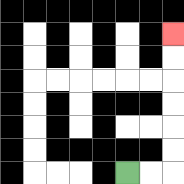{'start': '[5, 7]', 'end': '[7, 1]', 'path_directions': 'R,R,U,U,U,U,U,U', 'path_coordinates': '[[5, 7], [6, 7], [7, 7], [7, 6], [7, 5], [7, 4], [7, 3], [7, 2], [7, 1]]'}